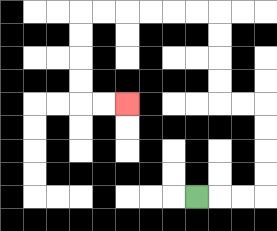{'start': '[8, 8]', 'end': '[5, 4]', 'path_directions': 'R,R,R,U,U,U,U,L,L,U,U,U,U,L,L,L,L,L,L,D,D,D,D,R,R', 'path_coordinates': '[[8, 8], [9, 8], [10, 8], [11, 8], [11, 7], [11, 6], [11, 5], [11, 4], [10, 4], [9, 4], [9, 3], [9, 2], [9, 1], [9, 0], [8, 0], [7, 0], [6, 0], [5, 0], [4, 0], [3, 0], [3, 1], [3, 2], [3, 3], [3, 4], [4, 4], [5, 4]]'}